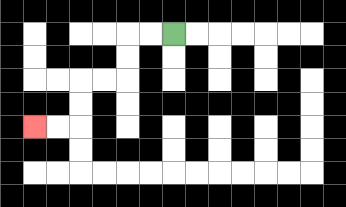{'start': '[7, 1]', 'end': '[1, 5]', 'path_directions': 'L,L,D,D,L,L,D,D,L,L', 'path_coordinates': '[[7, 1], [6, 1], [5, 1], [5, 2], [5, 3], [4, 3], [3, 3], [3, 4], [3, 5], [2, 5], [1, 5]]'}